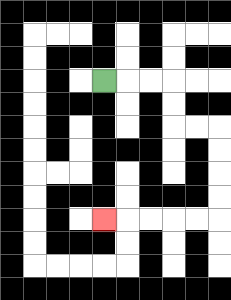{'start': '[4, 3]', 'end': '[4, 9]', 'path_directions': 'R,R,R,D,D,R,R,D,D,D,D,L,L,L,L,L', 'path_coordinates': '[[4, 3], [5, 3], [6, 3], [7, 3], [7, 4], [7, 5], [8, 5], [9, 5], [9, 6], [9, 7], [9, 8], [9, 9], [8, 9], [7, 9], [6, 9], [5, 9], [4, 9]]'}